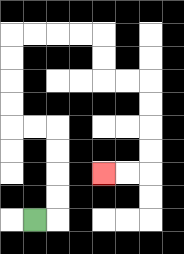{'start': '[1, 9]', 'end': '[4, 7]', 'path_directions': 'R,U,U,U,U,L,L,U,U,U,U,R,R,R,R,D,D,R,R,D,D,D,D,L,L', 'path_coordinates': '[[1, 9], [2, 9], [2, 8], [2, 7], [2, 6], [2, 5], [1, 5], [0, 5], [0, 4], [0, 3], [0, 2], [0, 1], [1, 1], [2, 1], [3, 1], [4, 1], [4, 2], [4, 3], [5, 3], [6, 3], [6, 4], [6, 5], [6, 6], [6, 7], [5, 7], [4, 7]]'}